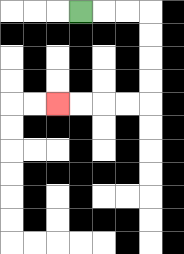{'start': '[3, 0]', 'end': '[2, 4]', 'path_directions': 'R,R,R,D,D,D,D,L,L,L,L', 'path_coordinates': '[[3, 0], [4, 0], [5, 0], [6, 0], [6, 1], [6, 2], [6, 3], [6, 4], [5, 4], [4, 4], [3, 4], [2, 4]]'}